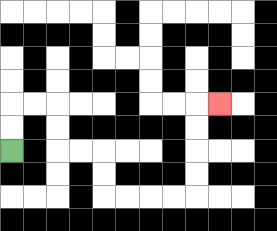{'start': '[0, 6]', 'end': '[9, 4]', 'path_directions': 'U,U,R,R,D,D,R,R,D,D,R,R,R,R,U,U,U,U,R', 'path_coordinates': '[[0, 6], [0, 5], [0, 4], [1, 4], [2, 4], [2, 5], [2, 6], [3, 6], [4, 6], [4, 7], [4, 8], [5, 8], [6, 8], [7, 8], [8, 8], [8, 7], [8, 6], [8, 5], [8, 4], [9, 4]]'}